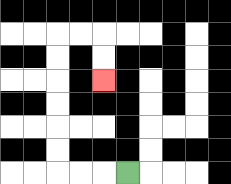{'start': '[5, 7]', 'end': '[4, 3]', 'path_directions': 'L,L,L,U,U,U,U,U,U,R,R,D,D', 'path_coordinates': '[[5, 7], [4, 7], [3, 7], [2, 7], [2, 6], [2, 5], [2, 4], [2, 3], [2, 2], [2, 1], [3, 1], [4, 1], [4, 2], [4, 3]]'}